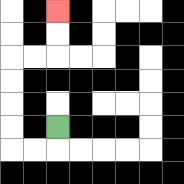{'start': '[2, 5]', 'end': '[2, 0]', 'path_directions': 'D,L,L,U,U,U,U,R,R,U,U', 'path_coordinates': '[[2, 5], [2, 6], [1, 6], [0, 6], [0, 5], [0, 4], [0, 3], [0, 2], [1, 2], [2, 2], [2, 1], [2, 0]]'}